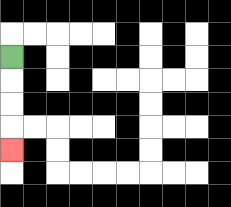{'start': '[0, 2]', 'end': '[0, 6]', 'path_directions': 'D,D,D,D', 'path_coordinates': '[[0, 2], [0, 3], [0, 4], [0, 5], [0, 6]]'}